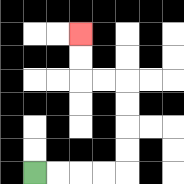{'start': '[1, 7]', 'end': '[3, 1]', 'path_directions': 'R,R,R,R,U,U,U,U,L,L,U,U', 'path_coordinates': '[[1, 7], [2, 7], [3, 7], [4, 7], [5, 7], [5, 6], [5, 5], [5, 4], [5, 3], [4, 3], [3, 3], [3, 2], [3, 1]]'}